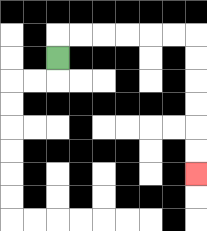{'start': '[2, 2]', 'end': '[8, 7]', 'path_directions': 'U,R,R,R,R,R,R,D,D,D,D,D,D', 'path_coordinates': '[[2, 2], [2, 1], [3, 1], [4, 1], [5, 1], [6, 1], [7, 1], [8, 1], [8, 2], [8, 3], [8, 4], [8, 5], [8, 6], [8, 7]]'}